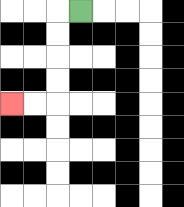{'start': '[3, 0]', 'end': '[0, 4]', 'path_directions': 'L,D,D,D,D,L,L', 'path_coordinates': '[[3, 0], [2, 0], [2, 1], [2, 2], [2, 3], [2, 4], [1, 4], [0, 4]]'}